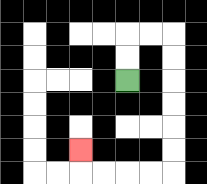{'start': '[5, 3]', 'end': '[3, 6]', 'path_directions': 'U,U,R,R,D,D,D,D,D,D,L,L,L,L,U', 'path_coordinates': '[[5, 3], [5, 2], [5, 1], [6, 1], [7, 1], [7, 2], [7, 3], [7, 4], [7, 5], [7, 6], [7, 7], [6, 7], [5, 7], [4, 7], [3, 7], [3, 6]]'}